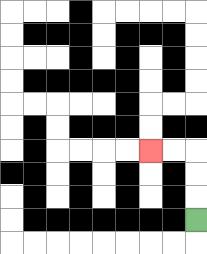{'start': '[8, 9]', 'end': '[6, 6]', 'path_directions': 'U,U,U,L,L', 'path_coordinates': '[[8, 9], [8, 8], [8, 7], [8, 6], [7, 6], [6, 6]]'}